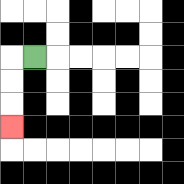{'start': '[1, 2]', 'end': '[0, 5]', 'path_directions': 'L,D,D,D', 'path_coordinates': '[[1, 2], [0, 2], [0, 3], [0, 4], [0, 5]]'}